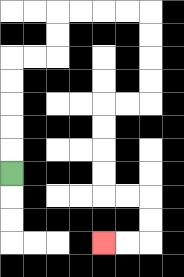{'start': '[0, 7]', 'end': '[4, 10]', 'path_directions': 'U,U,U,U,U,R,R,U,U,R,R,R,R,D,D,D,D,L,L,D,D,D,D,R,R,D,D,L,L', 'path_coordinates': '[[0, 7], [0, 6], [0, 5], [0, 4], [0, 3], [0, 2], [1, 2], [2, 2], [2, 1], [2, 0], [3, 0], [4, 0], [5, 0], [6, 0], [6, 1], [6, 2], [6, 3], [6, 4], [5, 4], [4, 4], [4, 5], [4, 6], [4, 7], [4, 8], [5, 8], [6, 8], [6, 9], [6, 10], [5, 10], [4, 10]]'}